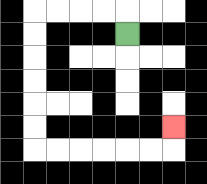{'start': '[5, 1]', 'end': '[7, 5]', 'path_directions': 'U,L,L,L,L,D,D,D,D,D,D,R,R,R,R,R,R,U', 'path_coordinates': '[[5, 1], [5, 0], [4, 0], [3, 0], [2, 0], [1, 0], [1, 1], [1, 2], [1, 3], [1, 4], [1, 5], [1, 6], [2, 6], [3, 6], [4, 6], [5, 6], [6, 6], [7, 6], [7, 5]]'}